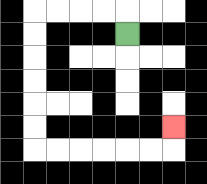{'start': '[5, 1]', 'end': '[7, 5]', 'path_directions': 'U,L,L,L,L,D,D,D,D,D,D,R,R,R,R,R,R,U', 'path_coordinates': '[[5, 1], [5, 0], [4, 0], [3, 0], [2, 0], [1, 0], [1, 1], [1, 2], [1, 3], [1, 4], [1, 5], [1, 6], [2, 6], [3, 6], [4, 6], [5, 6], [6, 6], [7, 6], [7, 5]]'}